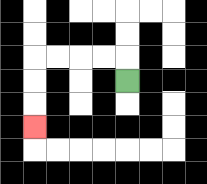{'start': '[5, 3]', 'end': '[1, 5]', 'path_directions': 'U,L,L,L,L,D,D,D', 'path_coordinates': '[[5, 3], [5, 2], [4, 2], [3, 2], [2, 2], [1, 2], [1, 3], [1, 4], [1, 5]]'}